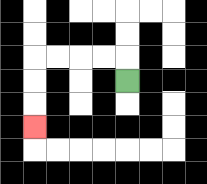{'start': '[5, 3]', 'end': '[1, 5]', 'path_directions': 'U,L,L,L,L,D,D,D', 'path_coordinates': '[[5, 3], [5, 2], [4, 2], [3, 2], [2, 2], [1, 2], [1, 3], [1, 4], [1, 5]]'}